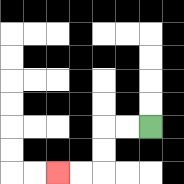{'start': '[6, 5]', 'end': '[2, 7]', 'path_directions': 'L,L,D,D,L,L', 'path_coordinates': '[[6, 5], [5, 5], [4, 5], [4, 6], [4, 7], [3, 7], [2, 7]]'}